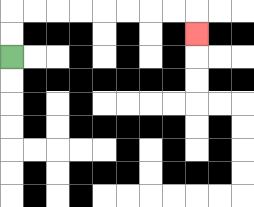{'start': '[0, 2]', 'end': '[8, 1]', 'path_directions': 'U,U,R,R,R,R,R,R,R,R,D', 'path_coordinates': '[[0, 2], [0, 1], [0, 0], [1, 0], [2, 0], [3, 0], [4, 0], [5, 0], [6, 0], [7, 0], [8, 0], [8, 1]]'}